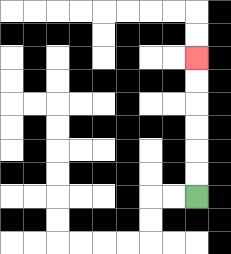{'start': '[8, 8]', 'end': '[8, 2]', 'path_directions': 'U,U,U,U,U,U', 'path_coordinates': '[[8, 8], [8, 7], [8, 6], [8, 5], [8, 4], [8, 3], [8, 2]]'}